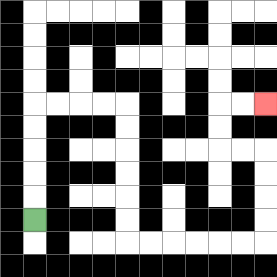{'start': '[1, 9]', 'end': '[11, 4]', 'path_directions': 'U,U,U,U,U,R,R,R,R,D,D,D,D,D,D,R,R,R,R,R,R,U,U,U,U,L,L,U,U,R,R', 'path_coordinates': '[[1, 9], [1, 8], [1, 7], [1, 6], [1, 5], [1, 4], [2, 4], [3, 4], [4, 4], [5, 4], [5, 5], [5, 6], [5, 7], [5, 8], [5, 9], [5, 10], [6, 10], [7, 10], [8, 10], [9, 10], [10, 10], [11, 10], [11, 9], [11, 8], [11, 7], [11, 6], [10, 6], [9, 6], [9, 5], [9, 4], [10, 4], [11, 4]]'}